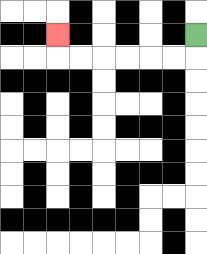{'start': '[8, 1]', 'end': '[2, 1]', 'path_directions': 'D,L,L,L,L,L,L,U', 'path_coordinates': '[[8, 1], [8, 2], [7, 2], [6, 2], [5, 2], [4, 2], [3, 2], [2, 2], [2, 1]]'}